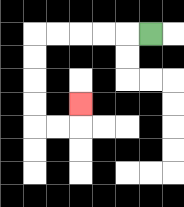{'start': '[6, 1]', 'end': '[3, 4]', 'path_directions': 'L,L,L,L,L,D,D,D,D,R,R,U', 'path_coordinates': '[[6, 1], [5, 1], [4, 1], [3, 1], [2, 1], [1, 1], [1, 2], [1, 3], [1, 4], [1, 5], [2, 5], [3, 5], [3, 4]]'}